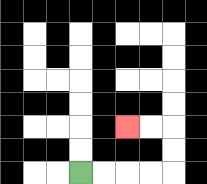{'start': '[3, 7]', 'end': '[5, 5]', 'path_directions': 'R,R,R,R,U,U,L,L', 'path_coordinates': '[[3, 7], [4, 7], [5, 7], [6, 7], [7, 7], [7, 6], [7, 5], [6, 5], [5, 5]]'}